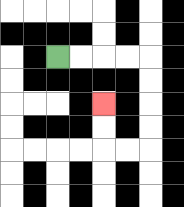{'start': '[2, 2]', 'end': '[4, 4]', 'path_directions': 'R,R,R,R,D,D,D,D,L,L,U,U', 'path_coordinates': '[[2, 2], [3, 2], [4, 2], [5, 2], [6, 2], [6, 3], [6, 4], [6, 5], [6, 6], [5, 6], [4, 6], [4, 5], [4, 4]]'}